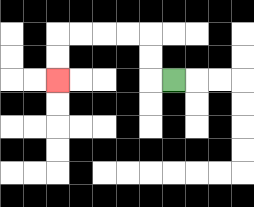{'start': '[7, 3]', 'end': '[2, 3]', 'path_directions': 'L,U,U,L,L,L,L,D,D', 'path_coordinates': '[[7, 3], [6, 3], [6, 2], [6, 1], [5, 1], [4, 1], [3, 1], [2, 1], [2, 2], [2, 3]]'}